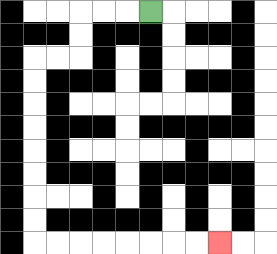{'start': '[6, 0]', 'end': '[9, 10]', 'path_directions': 'L,L,L,D,D,L,L,D,D,D,D,D,D,D,D,R,R,R,R,R,R,R,R', 'path_coordinates': '[[6, 0], [5, 0], [4, 0], [3, 0], [3, 1], [3, 2], [2, 2], [1, 2], [1, 3], [1, 4], [1, 5], [1, 6], [1, 7], [1, 8], [1, 9], [1, 10], [2, 10], [3, 10], [4, 10], [5, 10], [6, 10], [7, 10], [8, 10], [9, 10]]'}